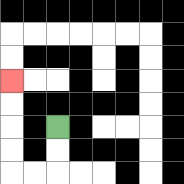{'start': '[2, 5]', 'end': '[0, 3]', 'path_directions': 'D,D,L,L,U,U,U,U', 'path_coordinates': '[[2, 5], [2, 6], [2, 7], [1, 7], [0, 7], [0, 6], [0, 5], [0, 4], [0, 3]]'}